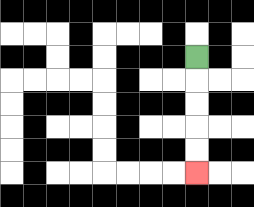{'start': '[8, 2]', 'end': '[8, 7]', 'path_directions': 'D,D,D,D,D', 'path_coordinates': '[[8, 2], [8, 3], [8, 4], [8, 5], [8, 6], [8, 7]]'}